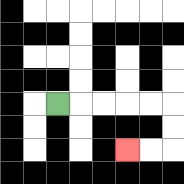{'start': '[2, 4]', 'end': '[5, 6]', 'path_directions': 'R,R,R,R,R,D,D,L,L', 'path_coordinates': '[[2, 4], [3, 4], [4, 4], [5, 4], [6, 4], [7, 4], [7, 5], [7, 6], [6, 6], [5, 6]]'}